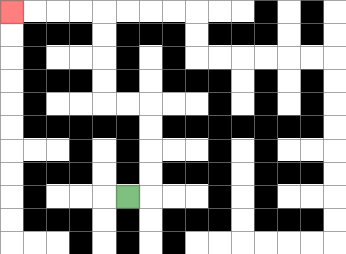{'start': '[5, 8]', 'end': '[0, 0]', 'path_directions': 'R,U,U,U,U,L,L,U,U,U,U,L,L,L,L', 'path_coordinates': '[[5, 8], [6, 8], [6, 7], [6, 6], [6, 5], [6, 4], [5, 4], [4, 4], [4, 3], [4, 2], [4, 1], [4, 0], [3, 0], [2, 0], [1, 0], [0, 0]]'}